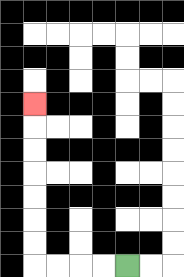{'start': '[5, 11]', 'end': '[1, 4]', 'path_directions': 'L,L,L,L,U,U,U,U,U,U,U', 'path_coordinates': '[[5, 11], [4, 11], [3, 11], [2, 11], [1, 11], [1, 10], [1, 9], [1, 8], [1, 7], [1, 6], [1, 5], [1, 4]]'}